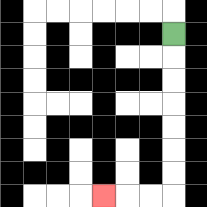{'start': '[7, 1]', 'end': '[4, 8]', 'path_directions': 'D,D,D,D,D,D,D,L,L,L', 'path_coordinates': '[[7, 1], [7, 2], [7, 3], [7, 4], [7, 5], [7, 6], [7, 7], [7, 8], [6, 8], [5, 8], [4, 8]]'}